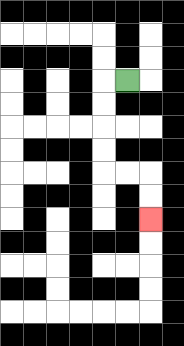{'start': '[5, 3]', 'end': '[6, 9]', 'path_directions': 'L,D,D,D,D,R,R,D,D', 'path_coordinates': '[[5, 3], [4, 3], [4, 4], [4, 5], [4, 6], [4, 7], [5, 7], [6, 7], [6, 8], [6, 9]]'}